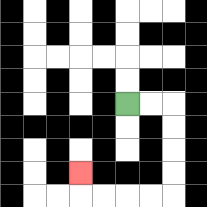{'start': '[5, 4]', 'end': '[3, 7]', 'path_directions': 'R,R,D,D,D,D,L,L,L,L,U', 'path_coordinates': '[[5, 4], [6, 4], [7, 4], [7, 5], [7, 6], [7, 7], [7, 8], [6, 8], [5, 8], [4, 8], [3, 8], [3, 7]]'}